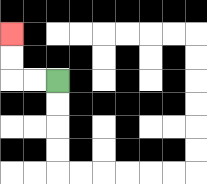{'start': '[2, 3]', 'end': '[0, 1]', 'path_directions': 'L,L,U,U', 'path_coordinates': '[[2, 3], [1, 3], [0, 3], [0, 2], [0, 1]]'}